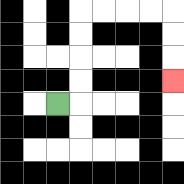{'start': '[2, 4]', 'end': '[7, 3]', 'path_directions': 'R,U,U,U,U,R,R,R,R,D,D,D', 'path_coordinates': '[[2, 4], [3, 4], [3, 3], [3, 2], [3, 1], [3, 0], [4, 0], [5, 0], [6, 0], [7, 0], [7, 1], [7, 2], [7, 3]]'}